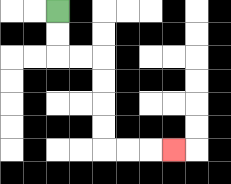{'start': '[2, 0]', 'end': '[7, 6]', 'path_directions': 'D,D,R,R,D,D,D,D,R,R,R', 'path_coordinates': '[[2, 0], [2, 1], [2, 2], [3, 2], [4, 2], [4, 3], [4, 4], [4, 5], [4, 6], [5, 6], [6, 6], [7, 6]]'}